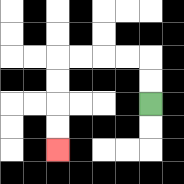{'start': '[6, 4]', 'end': '[2, 6]', 'path_directions': 'U,U,L,L,L,L,D,D,D,D', 'path_coordinates': '[[6, 4], [6, 3], [6, 2], [5, 2], [4, 2], [3, 2], [2, 2], [2, 3], [2, 4], [2, 5], [2, 6]]'}